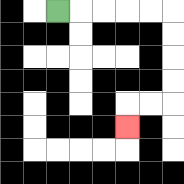{'start': '[2, 0]', 'end': '[5, 5]', 'path_directions': 'R,R,R,R,R,D,D,D,D,L,L,D', 'path_coordinates': '[[2, 0], [3, 0], [4, 0], [5, 0], [6, 0], [7, 0], [7, 1], [7, 2], [7, 3], [7, 4], [6, 4], [5, 4], [5, 5]]'}